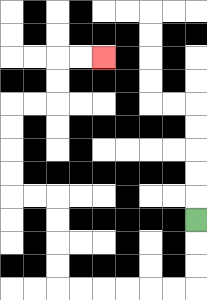{'start': '[8, 9]', 'end': '[4, 2]', 'path_directions': 'D,D,D,L,L,L,L,L,L,U,U,U,U,L,L,U,U,U,U,R,R,U,U,R,R', 'path_coordinates': '[[8, 9], [8, 10], [8, 11], [8, 12], [7, 12], [6, 12], [5, 12], [4, 12], [3, 12], [2, 12], [2, 11], [2, 10], [2, 9], [2, 8], [1, 8], [0, 8], [0, 7], [0, 6], [0, 5], [0, 4], [1, 4], [2, 4], [2, 3], [2, 2], [3, 2], [4, 2]]'}